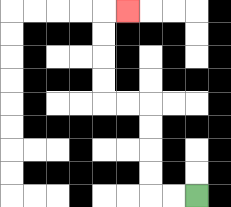{'start': '[8, 8]', 'end': '[5, 0]', 'path_directions': 'L,L,U,U,U,U,L,L,U,U,U,U,R', 'path_coordinates': '[[8, 8], [7, 8], [6, 8], [6, 7], [6, 6], [6, 5], [6, 4], [5, 4], [4, 4], [4, 3], [4, 2], [4, 1], [4, 0], [5, 0]]'}